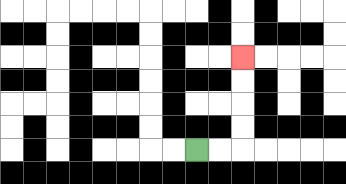{'start': '[8, 6]', 'end': '[10, 2]', 'path_directions': 'R,R,U,U,U,U', 'path_coordinates': '[[8, 6], [9, 6], [10, 6], [10, 5], [10, 4], [10, 3], [10, 2]]'}